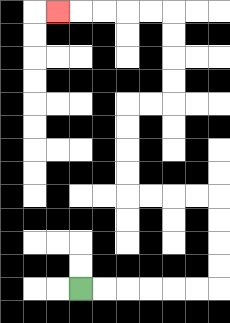{'start': '[3, 12]', 'end': '[2, 0]', 'path_directions': 'R,R,R,R,R,R,U,U,U,U,L,L,L,L,U,U,U,U,R,R,U,U,U,U,L,L,L,L,L', 'path_coordinates': '[[3, 12], [4, 12], [5, 12], [6, 12], [7, 12], [8, 12], [9, 12], [9, 11], [9, 10], [9, 9], [9, 8], [8, 8], [7, 8], [6, 8], [5, 8], [5, 7], [5, 6], [5, 5], [5, 4], [6, 4], [7, 4], [7, 3], [7, 2], [7, 1], [7, 0], [6, 0], [5, 0], [4, 0], [3, 0], [2, 0]]'}